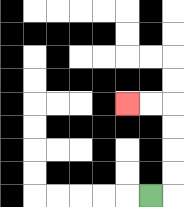{'start': '[6, 8]', 'end': '[5, 4]', 'path_directions': 'R,U,U,U,U,L,L', 'path_coordinates': '[[6, 8], [7, 8], [7, 7], [7, 6], [7, 5], [7, 4], [6, 4], [5, 4]]'}